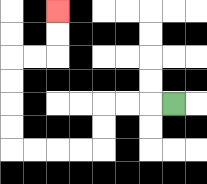{'start': '[7, 4]', 'end': '[2, 0]', 'path_directions': 'L,L,L,D,D,L,L,L,L,U,U,U,U,R,R,U,U', 'path_coordinates': '[[7, 4], [6, 4], [5, 4], [4, 4], [4, 5], [4, 6], [3, 6], [2, 6], [1, 6], [0, 6], [0, 5], [0, 4], [0, 3], [0, 2], [1, 2], [2, 2], [2, 1], [2, 0]]'}